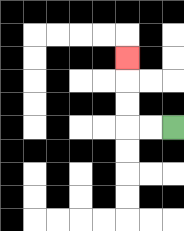{'start': '[7, 5]', 'end': '[5, 2]', 'path_directions': 'L,L,U,U,U', 'path_coordinates': '[[7, 5], [6, 5], [5, 5], [5, 4], [5, 3], [5, 2]]'}